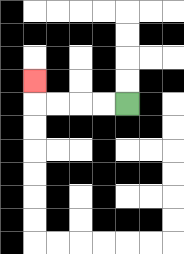{'start': '[5, 4]', 'end': '[1, 3]', 'path_directions': 'L,L,L,L,U', 'path_coordinates': '[[5, 4], [4, 4], [3, 4], [2, 4], [1, 4], [1, 3]]'}